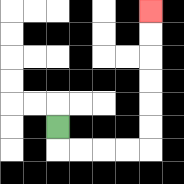{'start': '[2, 5]', 'end': '[6, 0]', 'path_directions': 'D,R,R,R,R,U,U,U,U,U,U', 'path_coordinates': '[[2, 5], [2, 6], [3, 6], [4, 6], [5, 6], [6, 6], [6, 5], [6, 4], [6, 3], [6, 2], [6, 1], [6, 0]]'}